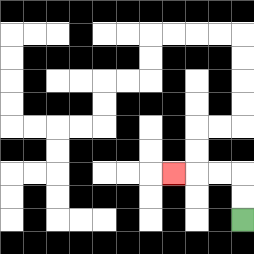{'start': '[10, 9]', 'end': '[7, 7]', 'path_directions': 'U,U,L,L,L', 'path_coordinates': '[[10, 9], [10, 8], [10, 7], [9, 7], [8, 7], [7, 7]]'}